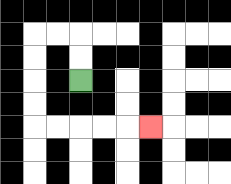{'start': '[3, 3]', 'end': '[6, 5]', 'path_directions': 'U,U,L,L,D,D,D,D,R,R,R,R,R', 'path_coordinates': '[[3, 3], [3, 2], [3, 1], [2, 1], [1, 1], [1, 2], [1, 3], [1, 4], [1, 5], [2, 5], [3, 5], [4, 5], [5, 5], [6, 5]]'}